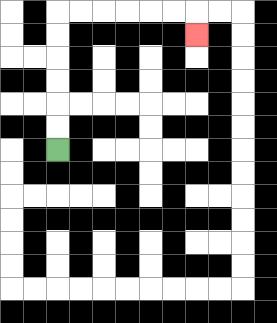{'start': '[2, 6]', 'end': '[8, 1]', 'path_directions': 'U,U,U,U,U,U,R,R,R,R,R,R,D', 'path_coordinates': '[[2, 6], [2, 5], [2, 4], [2, 3], [2, 2], [2, 1], [2, 0], [3, 0], [4, 0], [5, 0], [6, 0], [7, 0], [8, 0], [8, 1]]'}